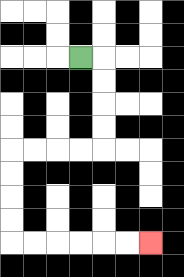{'start': '[3, 2]', 'end': '[6, 10]', 'path_directions': 'R,D,D,D,D,L,L,L,L,D,D,D,D,R,R,R,R,R,R', 'path_coordinates': '[[3, 2], [4, 2], [4, 3], [4, 4], [4, 5], [4, 6], [3, 6], [2, 6], [1, 6], [0, 6], [0, 7], [0, 8], [0, 9], [0, 10], [1, 10], [2, 10], [3, 10], [4, 10], [5, 10], [6, 10]]'}